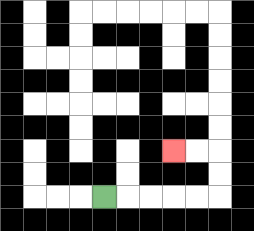{'start': '[4, 8]', 'end': '[7, 6]', 'path_directions': 'R,R,R,R,R,U,U,L,L', 'path_coordinates': '[[4, 8], [5, 8], [6, 8], [7, 8], [8, 8], [9, 8], [9, 7], [9, 6], [8, 6], [7, 6]]'}